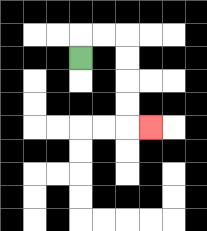{'start': '[3, 2]', 'end': '[6, 5]', 'path_directions': 'U,R,R,D,D,D,D,R', 'path_coordinates': '[[3, 2], [3, 1], [4, 1], [5, 1], [5, 2], [5, 3], [5, 4], [5, 5], [6, 5]]'}